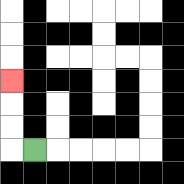{'start': '[1, 6]', 'end': '[0, 3]', 'path_directions': 'L,U,U,U', 'path_coordinates': '[[1, 6], [0, 6], [0, 5], [0, 4], [0, 3]]'}